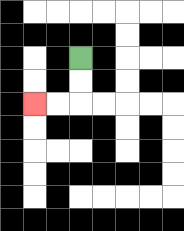{'start': '[3, 2]', 'end': '[1, 4]', 'path_directions': 'D,D,L,L', 'path_coordinates': '[[3, 2], [3, 3], [3, 4], [2, 4], [1, 4]]'}